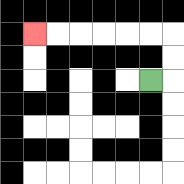{'start': '[6, 3]', 'end': '[1, 1]', 'path_directions': 'R,U,U,L,L,L,L,L,L', 'path_coordinates': '[[6, 3], [7, 3], [7, 2], [7, 1], [6, 1], [5, 1], [4, 1], [3, 1], [2, 1], [1, 1]]'}